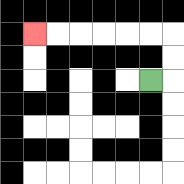{'start': '[6, 3]', 'end': '[1, 1]', 'path_directions': 'R,U,U,L,L,L,L,L,L', 'path_coordinates': '[[6, 3], [7, 3], [7, 2], [7, 1], [6, 1], [5, 1], [4, 1], [3, 1], [2, 1], [1, 1]]'}